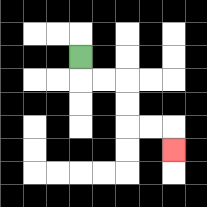{'start': '[3, 2]', 'end': '[7, 6]', 'path_directions': 'D,R,R,D,D,R,R,D', 'path_coordinates': '[[3, 2], [3, 3], [4, 3], [5, 3], [5, 4], [5, 5], [6, 5], [7, 5], [7, 6]]'}